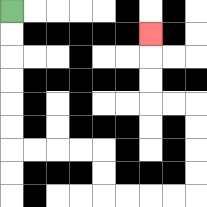{'start': '[0, 0]', 'end': '[6, 1]', 'path_directions': 'D,D,D,D,D,D,R,R,R,R,D,D,R,R,R,R,U,U,U,U,L,L,U,U,U', 'path_coordinates': '[[0, 0], [0, 1], [0, 2], [0, 3], [0, 4], [0, 5], [0, 6], [1, 6], [2, 6], [3, 6], [4, 6], [4, 7], [4, 8], [5, 8], [6, 8], [7, 8], [8, 8], [8, 7], [8, 6], [8, 5], [8, 4], [7, 4], [6, 4], [6, 3], [6, 2], [6, 1]]'}